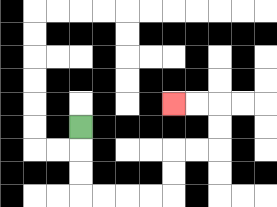{'start': '[3, 5]', 'end': '[7, 4]', 'path_directions': 'D,D,D,R,R,R,R,U,U,R,R,U,U,L,L', 'path_coordinates': '[[3, 5], [3, 6], [3, 7], [3, 8], [4, 8], [5, 8], [6, 8], [7, 8], [7, 7], [7, 6], [8, 6], [9, 6], [9, 5], [9, 4], [8, 4], [7, 4]]'}